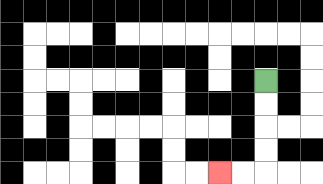{'start': '[11, 3]', 'end': '[9, 7]', 'path_directions': 'D,D,D,D,L,L', 'path_coordinates': '[[11, 3], [11, 4], [11, 5], [11, 6], [11, 7], [10, 7], [9, 7]]'}